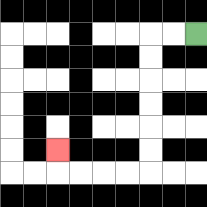{'start': '[8, 1]', 'end': '[2, 6]', 'path_directions': 'L,L,D,D,D,D,D,D,L,L,L,L,U', 'path_coordinates': '[[8, 1], [7, 1], [6, 1], [6, 2], [6, 3], [6, 4], [6, 5], [6, 6], [6, 7], [5, 7], [4, 7], [3, 7], [2, 7], [2, 6]]'}